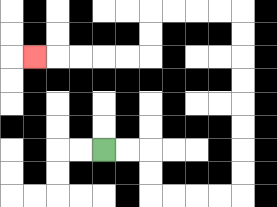{'start': '[4, 6]', 'end': '[1, 2]', 'path_directions': 'R,R,D,D,R,R,R,R,U,U,U,U,U,U,U,U,L,L,L,L,D,D,L,L,L,L,L', 'path_coordinates': '[[4, 6], [5, 6], [6, 6], [6, 7], [6, 8], [7, 8], [8, 8], [9, 8], [10, 8], [10, 7], [10, 6], [10, 5], [10, 4], [10, 3], [10, 2], [10, 1], [10, 0], [9, 0], [8, 0], [7, 0], [6, 0], [6, 1], [6, 2], [5, 2], [4, 2], [3, 2], [2, 2], [1, 2]]'}